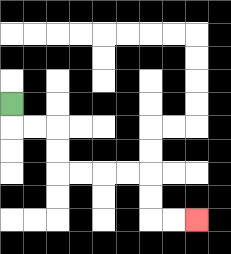{'start': '[0, 4]', 'end': '[8, 9]', 'path_directions': 'D,R,R,D,D,R,R,R,R,D,D,R,R', 'path_coordinates': '[[0, 4], [0, 5], [1, 5], [2, 5], [2, 6], [2, 7], [3, 7], [4, 7], [5, 7], [6, 7], [6, 8], [6, 9], [7, 9], [8, 9]]'}